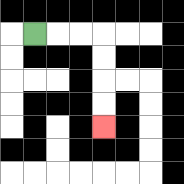{'start': '[1, 1]', 'end': '[4, 5]', 'path_directions': 'R,R,R,D,D,D,D', 'path_coordinates': '[[1, 1], [2, 1], [3, 1], [4, 1], [4, 2], [4, 3], [4, 4], [4, 5]]'}